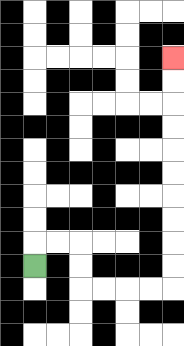{'start': '[1, 11]', 'end': '[7, 2]', 'path_directions': 'U,R,R,D,D,R,R,R,R,U,U,U,U,U,U,U,U,U,U', 'path_coordinates': '[[1, 11], [1, 10], [2, 10], [3, 10], [3, 11], [3, 12], [4, 12], [5, 12], [6, 12], [7, 12], [7, 11], [7, 10], [7, 9], [7, 8], [7, 7], [7, 6], [7, 5], [7, 4], [7, 3], [7, 2]]'}